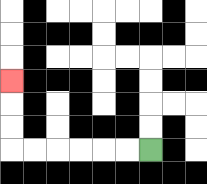{'start': '[6, 6]', 'end': '[0, 3]', 'path_directions': 'L,L,L,L,L,L,U,U,U', 'path_coordinates': '[[6, 6], [5, 6], [4, 6], [3, 6], [2, 6], [1, 6], [0, 6], [0, 5], [0, 4], [0, 3]]'}